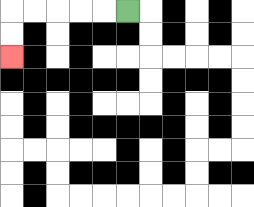{'start': '[5, 0]', 'end': '[0, 2]', 'path_directions': 'L,L,L,L,L,D,D', 'path_coordinates': '[[5, 0], [4, 0], [3, 0], [2, 0], [1, 0], [0, 0], [0, 1], [0, 2]]'}